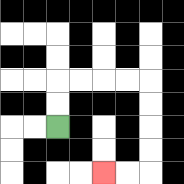{'start': '[2, 5]', 'end': '[4, 7]', 'path_directions': 'U,U,R,R,R,R,D,D,D,D,L,L', 'path_coordinates': '[[2, 5], [2, 4], [2, 3], [3, 3], [4, 3], [5, 3], [6, 3], [6, 4], [6, 5], [6, 6], [6, 7], [5, 7], [4, 7]]'}